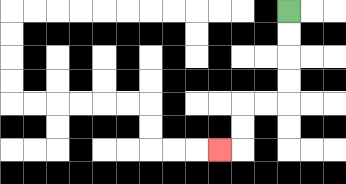{'start': '[12, 0]', 'end': '[9, 6]', 'path_directions': 'D,D,D,D,L,L,D,D,L', 'path_coordinates': '[[12, 0], [12, 1], [12, 2], [12, 3], [12, 4], [11, 4], [10, 4], [10, 5], [10, 6], [9, 6]]'}